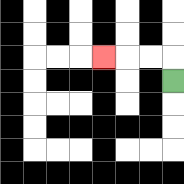{'start': '[7, 3]', 'end': '[4, 2]', 'path_directions': 'U,L,L,L', 'path_coordinates': '[[7, 3], [7, 2], [6, 2], [5, 2], [4, 2]]'}